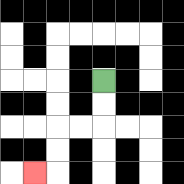{'start': '[4, 3]', 'end': '[1, 7]', 'path_directions': 'D,D,L,L,D,D,L', 'path_coordinates': '[[4, 3], [4, 4], [4, 5], [3, 5], [2, 5], [2, 6], [2, 7], [1, 7]]'}